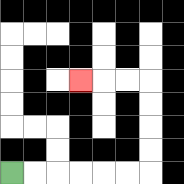{'start': '[0, 7]', 'end': '[3, 3]', 'path_directions': 'R,R,R,R,R,R,U,U,U,U,L,L,L', 'path_coordinates': '[[0, 7], [1, 7], [2, 7], [3, 7], [4, 7], [5, 7], [6, 7], [6, 6], [6, 5], [6, 4], [6, 3], [5, 3], [4, 3], [3, 3]]'}